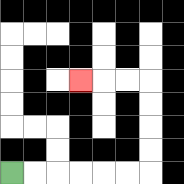{'start': '[0, 7]', 'end': '[3, 3]', 'path_directions': 'R,R,R,R,R,R,U,U,U,U,L,L,L', 'path_coordinates': '[[0, 7], [1, 7], [2, 7], [3, 7], [4, 7], [5, 7], [6, 7], [6, 6], [6, 5], [6, 4], [6, 3], [5, 3], [4, 3], [3, 3]]'}